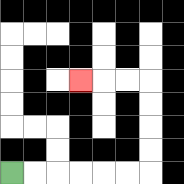{'start': '[0, 7]', 'end': '[3, 3]', 'path_directions': 'R,R,R,R,R,R,U,U,U,U,L,L,L', 'path_coordinates': '[[0, 7], [1, 7], [2, 7], [3, 7], [4, 7], [5, 7], [6, 7], [6, 6], [6, 5], [6, 4], [6, 3], [5, 3], [4, 3], [3, 3]]'}